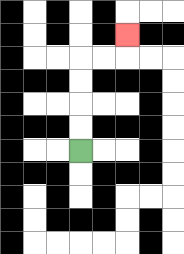{'start': '[3, 6]', 'end': '[5, 1]', 'path_directions': 'U,U,U,U,R,R,U', 'path_coordinates': '[[3, 6], [3, 5], [3, 4], [3, 3], [3, 2], [4, 2], [5, 2], [5, 1]]'}